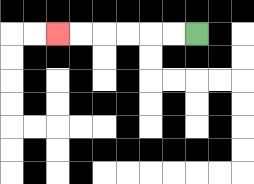{'start': '[8, 1]', 'end': '[2, 1]', 'path_directions': 'L,L,L,L,L,L', 'path_coordinates': '[[8, 1], [7, 1], [6, 1], [5, 1], [4, 1], [3, 1], [2, 1]]'}